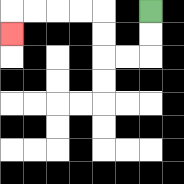{'start': '[6, 0]', 'end': '[0, 1]', 'path_directions': 'D,D,L,L,U,U,L,L,L,L,D', 'path_coordinates': '[[6, 0], [6, 1], [6, 2], [5, 2], [4, 2], [4, 1], [4, 0], [3, 0], [2, 0], [1, 0], [0, 0], [0, 1]]'}